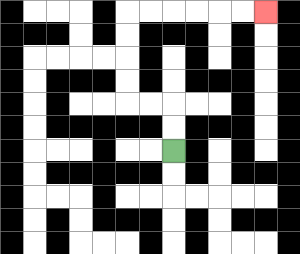{'start': '[7, 6]', 'end': '[11, 0]', 'path_directions': 'U,U,L,L,U,U,U,U,R,R,R,R,R,R', 'path_coordinates': '[[7, 6], [7, 5], [7, 4], [6, 4], [5, 4], [5, 3], [5, 2], [5, 1], [5, 0], [6, 0], [7, 0], [8, 0], [9, 0], [10, 0], [11, 0]]'}